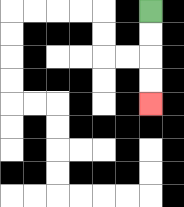{'start': '[6, 0]', 'end': '[6, 4]', 'path_directions': 'D,D,D,D', 'path_coordinates': '[[6, 0], [6, 1], [6, 2], [6, 3], [6, 4]]'}